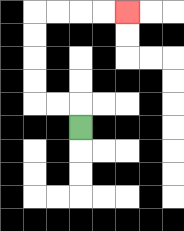{'start': '[3, 5]', 'end': '[5, 0]', 'path_directions': 'U,L,L,U,U,U,U,R,R,R,R', 'path_coordinates': '[[3, 5], [3, 4], [2, 4], [1, 4], [1, 3], [1, 2], [1, 1], [1, 0], [2, 0], [3, 0], [4, 0], [5, 0]]'}